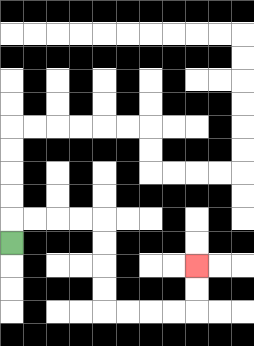{'start': '[0, 10]', 'end': '[8, 11]', 'path_directions': 'U,R,R,R,R,D,D,D,D,R,R,R,R,U,U', 'path_coordinates': '[[0, 10], [0, 9], [1, 9], [2, 9], [3, 9], [4, 9], [4, 10], [4, 11], [4, 12], [4, 13], [5, 13], [6, 13], [7, 13], [8, 13], [8, 12], [8, 11]]'}